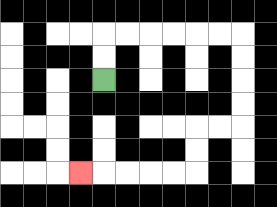{'start': '[4, 3]', 'end': '[3, 7]', 'path_directions': 'U,U,R,R,R,R,R,R,D,D,D,D,L,L,D,D,L,L,L,L,L', 'path_coordinates': '[[4, 3], [4, 2], [4, 1], [5, 1], [6, 1], [7, 1], [8, 1], [9, 1], [10, 1], [10, 2], [10, 3], [10, 4], [10, 5], [9, 5], [8, 5], [8, 6], [8, 7], [7, 7], [6, 7], [5, 7], [4, 7], [3, 7]]'}